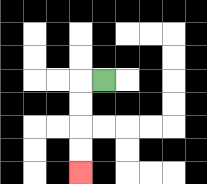{'start': '[4, 3]', 'end': '[3, 7]', 'path_directions': 'L,D,D,D,D', 'path_coordinates': '[[4, 3], [3, 3], [3, 4], [3, 5], [3, 6], [3, 7]]'}